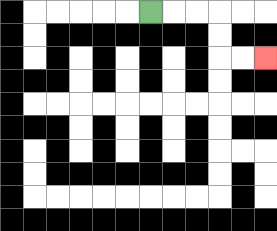{'start': '[6, 0]', 'end': '[11, 2]', 'path_directions': 'R,R,R,D,D,R,R', 'path_coordinates': '[[6, 0], [7, 0], [8, 0], [9, 0], [9, 1], [9, 2], [10, 2], [11, 2]]'}